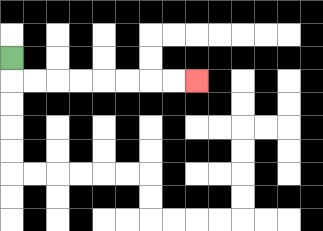{'start': '[0, 2]', 'end': '[8, 3]', 'path_directions': 'D,R,R,R,R,R,R,R,R', 'path_coordinates': '[[0, 2], [0, 3], [1, 3], [2, 3], [3, 3], [4, 3], [5, 3], [6, 3], [7, 3], [8, 3]]'}